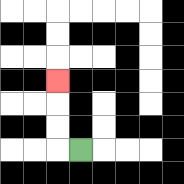{'start': '[3, 6]', 'end': '[2, 3]', 'path_directions': 'L,U,U,U', 'path_coordinates': '[[3, 6], [2, 6], [2, 5], [2, 4], [2, 3]]'}